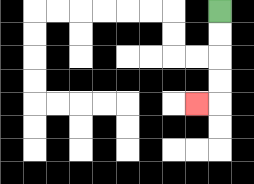{'start': '[9, 0]', 'end': '[8, 4]', 'path_directions': 'D,D,D,D,L', 'path_coordinates': '[[9, 0], [9, 1], [9, 2], [9, 3], [9, 4], [8, 4]]'}